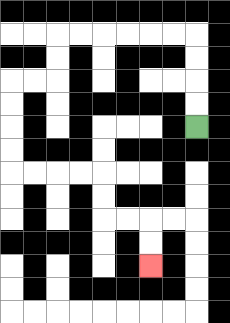{'start': '[8, 5]', 'end': '[6, 11]', 'path_directions': 'U,U,U,U,L,L,L,L,L,L,D,D,L,L,D,D,D,D,R,R,R,R,D,D,R,R,D,D', 'path_coordinates': '[[8, 5], [8, 4], [8, 3], [8, 2], [8, 1], [7, 1], [6, 1], [5, 1], [4, 1], [3, 1], [2, 1], [2, 2], [2, 3], [1, 3], [0, 3], [0, 4], [0, 5], [0, 6], [0, 7], [1, 7], [2, 7], [3, 7], [4, 7], [4, 8], [4, 9], [5, 9], [6, 9], [6, 10], [6, 11]]'}